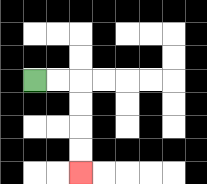{'start': '[1, 3]', 'end': '[3, 7]', 'path_directions': 'R,R,D,D,D,D', 'path_coordinates': '[[1, 3], [2, 3], [3, 3], [3, 4], [3, 5], [3, 6], [3, 7]]'}